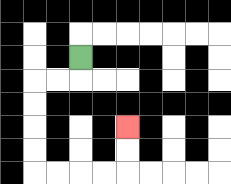{'start': '[3, 2]', 'end': '[5, 5]', 'path_directions': 'D,L,L,D,D,D,D,R,R,R,R,U,U', 'path_coordinates': '[[3, 2], [3, 3], [2, 3], [1, 3], [1, 4], [1, 5], [1, 6], [1, 7], [2, 7], [3, 7], [4, 7], [5, 7], [5, 6], [5, 5]]'}